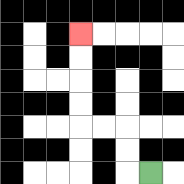{'start': '[6, 7]', 'end': '[3, 1]', 'path_directions': 'L,U,U,L,L,U,U,U,U', 'path_coordinates': '[[6, 7], [5, 7], [5, 6], [5, 5], [4, 5], [3, 5], [3, 4], [3, 3], [3, 2], [3, 1]]'}